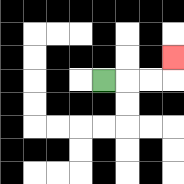{'start': '[4, 3]', 'end': '[7, 2]', 'path_directions': 'R,R,R,U', 'path_coordinates': '[[4, 3], [5, 3], [6, 3], [7, 3], [7, 2]]'}